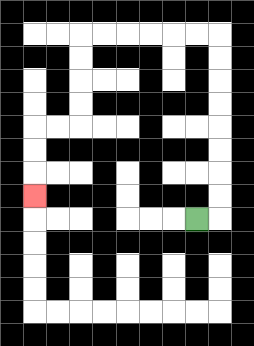{'start': '[8, 9]', 'end': '[1, 8]', 'path_directions': 'R,U,U,U,U,U,U,U,U,L,L,L,L,L,L,D,D,D,D,L,L,D,D,D', 'path_coordinates': '[[8, 9], [9, 9], [9, 8], [9, 7], [9, 6], [9, 5], [9, 4], [9, 3], [9, 2], [9, 1], [8, 1], [7, 1], [6, 1], [5, 1], [4, 1], [3, 1], [3, 2], [3, 3], [3, 4], [3, 5], [2, 5], [1, 5], [1, 6], [1, 7], [1, 8]]'}